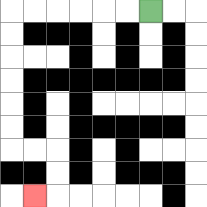{'start': '[6, 0]', 'end': '[1, 8]', 'path_directions': 'L,L,L,L,L,L,D,D,D,D,D,D,R,R,D,D,L', 'path_coordinates': '[[6, 0], [5, 0], [4, 0], [3, 0], [2, 0], [1, 0], [0, 0], [0, 1], [0, 2], [0, 3], [0, 4], [0, 5], [0, 6], [1, 6], [2, 6], [2, 7], [2, 8], [1, 8]]'}